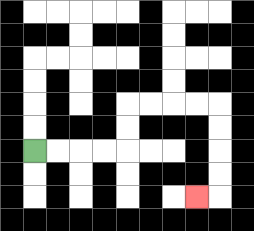{'start': '[1, 6]', 'end': '[8, 8]', 'path_directions': 'R,R,R,R,U,U,R,R,R,R,D,D,D,D,L', 'path_coordinates': '[[1, 6], [2, 6], [3, 6], [4, 6], [5, 6], [5, 5], [5, 4], [6, 4], [7, 4], [8, 4], [9, 4], [9, 5], [9, 6], [9, 7], [9, 8], [8, 8]]'}